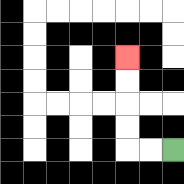{'start': '[7, 6]', 'end': '[5, 2]', 'path_directions': 'L,L,U,U,U,U', 'path_coordinates': '[[7, 6], [6, 6], [5, 6], [5, 5], [5, 4], [5, 3], [5, 2]]'}